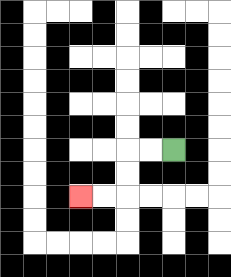{'start': '[7, 6]', 'end': '[3, 8]', 'path_directions': 'L,L,D,D,L,L', 'path_coordinates': '[[7, 6], [6, 6], [5, 6], [5, 7], [5, 8], [4, 8], [3, 8]]'}